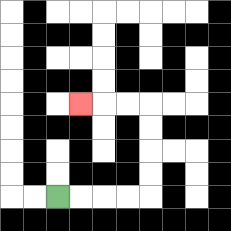{'start': '[2, 8]', 'end': '[3, 4]', 'path_directions': 'R,R,R,R,U,U,U,U,L,L,L', 'path_coordinates': '[[2, 8], [3, 8], [4, 8], [5, 8], [6, 8], [6, 7], [6, 6], [6, 5], [6, 4], [5, 4], [4, 4], [3, 4]]'}